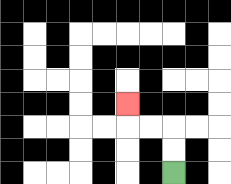{'start': '[7, 7]', 'end': '[5, 4]', 'path_directions': 'U,U,L,L,U', 'path_coordinates': '[[7, 7], [7, 6], [7, 5], [6, 5], [5, 5], [5, 4]]'}